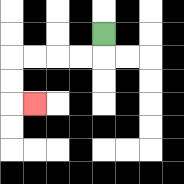{'start': '[4, 1]', 'end': '[1, 4]', 'path_directions': 'D,L,L,L,L,D,D,R', 'path_coordinates': '[[4, 1], [4, 2], [3, 2], [2, 2], [1, 2], [0, 2], [0, 3], [0, 4], [1, 4]]'}